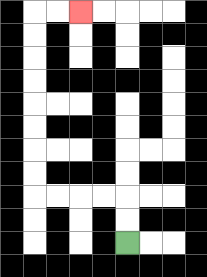{'start': '[5, 10]', 'end': '[3, 0]', 'path_directions': 'U,U,L,L,L,L,U,U,U,U,U,U,U,U,R,R', 'path_coordinates': '[[5, 10], [5, 9], [5, 8], [4, 8], [3, 8], [2, 8], [1, 8], [1, 7], [1, 6], [1, 5], [1, 4], [1, 3], [1, 2], [1, 1], [1, 0], [2, 0], [3, 0]]'}